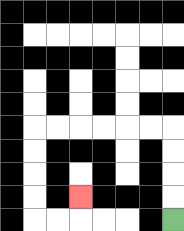{'start': '[7, 9]', 'end': '[3, 8]', 'path_directions': 'U,U,U,U,L,L,L,L,L,L,D,D,D,D,R,R,U', 'path_coordinates': '[[7, 9], [7, 8], [7, 7], [7, 6], [7, 5], [6, 5], [5, 5], [4, 5], [3, 5], [2, 5], [1, 5], [1, 6], [1, 7], [1, 8], [1, 9], [2, 9], [3, 9], [3, 8]]'}